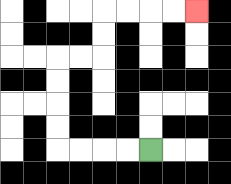{'start': '[6, 6]', 'end': '[8, 0]', 'path_directions': 'L,L,L,L,U,U,U,U,R,R,U,U,R,R,R,R', 'path_coordinates': '[[6, 6], [5, 6], [4, 6], [3, 6], [2, 6], [2, 5], [2, 4], [2, 3], [2, 2], [3, 2], [4, 2], [4, 1], [4, 0], [5, 0], [6, 0], [7, 0], [8, 0]]'}